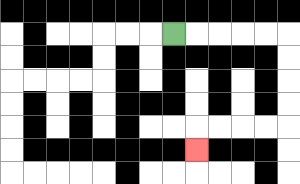{'start': '[7, 1]', 'end': '[8, 6]', 'path_directions': 'R,R,R,R,R,D,D,D,D,L,L,L,L,D', 'path_coordinates': '[[7, 1], [8, 1], [9, 1], [10, 1], [11, 1], [12, 1], [12, 2], [12, 3], [12, 4], [12, 5], [11, 5], [10, 5], [9, 5], [8, 5], [8, 6]]'}